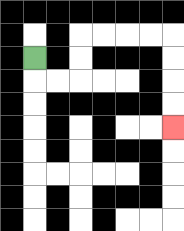{'start': '[1, 2]', 'end': '[7, 5]', 'path_directions': 'D,R,R,U,U,R,R,R,R,D,D,D,D', 'path_coordinates': '[[1, 2], [1, 3], [2, 3], [3, 3], [3, 2], [3, 1], [4, 1], [5, 1], [6, 1], [7, 1], [7, 2], [7, 3], [7, 4], [7, 5]]'}